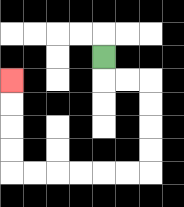{'start': '[4, 2]', 'end': '[0, 3]', 'path_directions': 'D,R,R,D,D,D,D,L,L,L,L,L,L,U,U,U,U', 'path_coordinates': '[[4, 2], [4, 3], [5, 3], [6, 3], [6, 4], [6, 5], [6, 6], [6, 7], [5, 7], [4, 7], [3, 7], [2, 7], [1, 7], [0, 7], [0, 6], [0, 5], [0, 4], [0, 3]]'}